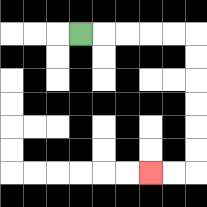{'start': '[3, 1]', 'end': '[6, 7]', 'path_directions': 'R,R,R,R,R,D,D,D,D,D,D,L,L', 'path_coordinates': '[[3, 1], [4, 1], [5, 1], [6, 1], [7, 1], [8, 1], [8, 2], [8, 3], [8, 4], [8, 5], [8, 6], [8, 7], [7, 7], [6, 7]]'}